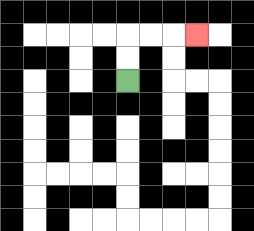{'start': '[5, 3]', 'end': '[8, 1]', 'path_directions': 'U,U,R,R,R', 'path_coordinates': '[[5, 3], [5, 2], [5, 1], [6, 1], [7, 1], [8, 1]]'}